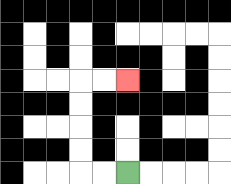{'start': '[5, 7]', 'end': '[5, 3]', 'path_directions': 'L,L,U,U,U,U,R,R', 'path_coordinates': '[[5, 7], [4, 7], [3, 7], [3, 6], [3, 5], [3, 4], [3, 3], [4, 3], [5, 3]]'}